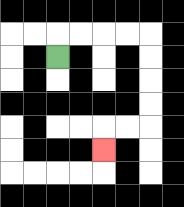{'start': '[2, 2]', 'end': '[4, 6]', 'path_directions': 'U,R,R,R,R,D,D,D,D,L,L,D', 'path_coordinates': '[[2, 2], [2, 1], [3, 1], [4, 1], [5, 1], [6, 1], [6, 2], [6, 3], [6, 4], [6, 5], [5, 5], [4, 5], [4, 6]]'}